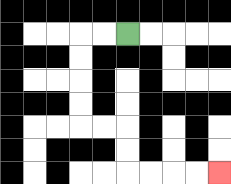{'start': '[5, 1]', 'end': '[9, 7]', 'path_directions': 'L,L,D,D,D,D,R,R,D,D,R,R,R,R', 'path_coordinates': '[[5, 1], [4, 1], [3, 1], [3, 2], [3, 3], [3, 4], [3, 5], [4, 5], [5, 5], [5, 6], [5, 7], [6, 7], [7, 7], [8, 7], [9, 7]]'}